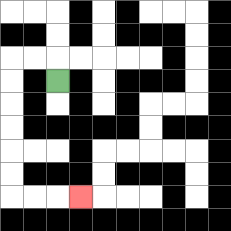{'start': '[2, 3]', 'end': '[3, 8]', 'path_directions': 'U,L,L,D,D,D,D,D,D,R,R,R', 'path_coordinates': '[[2, 3], [2, 2], [1, 2], [0, 2], [0, 3], [0, 4], [0, 5], [0, 6], [0, 7], [0, 8], [1, 8], [2, 8], [3, 8]]'}